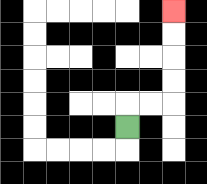{'start': '[5, 5]', 'end': '[7, 0]', 'path_directions': 'U,R,R,U,U,U,U', 'path_coordinates': '[[5, 5], [5, 4], [6, 4], [7, 4], [7, 3], [7, 2], [7, 1], [7, 0]]'}